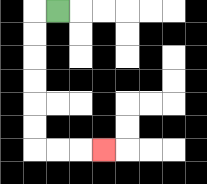{'start': '[2, 0]', 'end': '[4, 6]', 'path_directions': 'L,D,D,D,D,D,D,R,R,R', 'path_coordinates': '[[2, 0], [1, 0], [1, 1], [1, 2], [1, 3], [1, 4], [1, 5], [1, 6], [2, 6], [3, 6], [4, 6]]'}